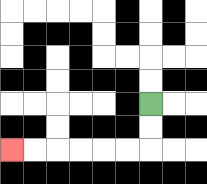{'start': '[6, 4]', 'end': '[0, 6]', 'path_directions': 'D,D,L,L,L,L,L,L', 'path_coordinates': '[[6, 4], [6, 5], [6, 6], [5, 6], [4, 6], [3, 6], [2, 6], [1, 6], [0, 6]]'}